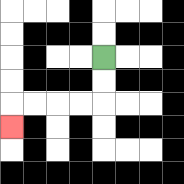{'start': '[4, 2]', 'end': '[0, 5]', 'path_directions': 'D,D,L,L,L,L,D', 'path_coordinates': '[[4, 2], [4, 3], [4, 4], [3, 4], [2, 4], [1, 4], [0, 4], [0, 5]]'}